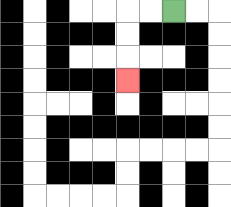{'start': '[7, 0]', 'end': '[5, 3]', 'path_directions': 'L,L,D,D,D', 'path_coordinates': '[[7, 0], [6, 0], [5, 0], [5, 1], [5, 2], [5, 3]]'}